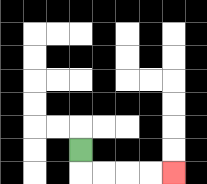{'start': '[3, 6]', 'end': '[7, 7]', 'path_directions': 'D,R,R,R,R', 'path_coordinates': '[[3, 6], [3, 7], [4, 7], [5, 7], [6, 7], [7, 7]]'}